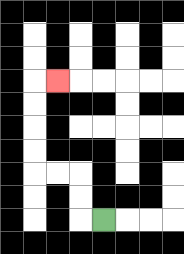{'start': '[4, 9]', 'end': '[2, 3]', 'path_directions': 'L,U,U,L,L,U,U,U,U,R', 'path_coordinates': '[[4, 9], [3, 9], [3, 8], [3, 7], [2, 7], [1, 7], [1, 6], [1, 5], [1, 4], [1, 3], [2, 3]]'}